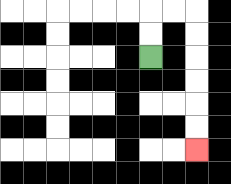{'start': '[6, 2]', 'end': '[8, 6]', 'path_directions': 'U,U,R,R,D,D,D,D,D,D', 'path_coordinates': '[[6, 2], [6, 1], [6, 0], [7, 0], [8, 0], [8, 1], [8, 2], [8, 3], [8, 4], [8, 5], [8, 6]]'}